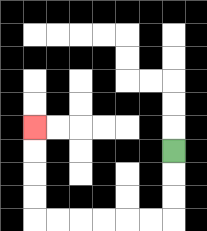{'start': '[7, 6]', 'end': '[1, 5]', 'path_directions': 'D,D,D,L,L,L,L,L,L,U,U,U,U', 'path_coordinates': '[[7, 6], [7, 7], [7, 8], [7, 9], [6, 9], [5, 9], [4, 9], [3, 9], [2, 9], [1, 9], [1, 8], [1, 7], [1, 6], [1, 5]]'}